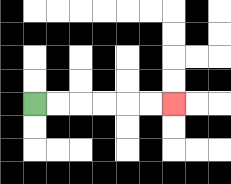{'start': '[1, 4]', 'end': '[7, 4]', 'path_directions': 'R,R,R,R,R,R', 'path_coordinates': '[[1, 4], [2, 4], [3, 4], [4, 4], [5, 4], [6, 4], [7, 4]]'}